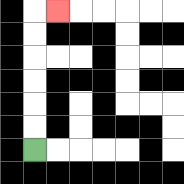{'start': '[1, 6]', 'end': '[2, 0]', 'path_directions': 'U,U,U,U,U,U,R', 'path_coordinates': '[[1, 6], [1, 5], [1, 4], [1, 3], [1, 2], [1, 1], [1, 0], [2, 0]]'}